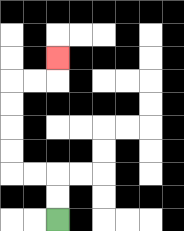{'start': '[2, 9]', 'end': '[2, 2]', 'path_directions': 'U,U,L,L,U,U,U,U,R,R,U', 'path_coordinates': '[[2, 9], [2, 8], [2, 7], [1, 7], [0, 7], [0, 6], [0, 5], [0, 4], [0, 3], [1, 3], [2, 3], [2, 2]]'}